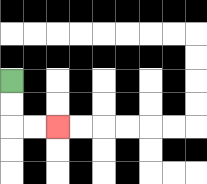{'start': '[0, 3]', 'end': '[2, 5]', 'path_directions': 'D,D,R,R', 'path_coordinates': '[[0, 3], [0, 4], [0, 5], [1, 5], [2, 5]]'}